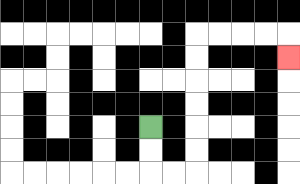{'start': '[6, 5]', 'end': '[12, 2]', 'path_directions': 'D,D,R,R,U,U,U,U,U,U,R,R,R,R,D', 'path_coordinates': '[[6, 5], [6, 6], [6, 7], [7, 7], [8, 7], [8, 6], [8, 5], [8, 4], [8, 3], [8, 2], [8, 1], [9, 1], [10, 1], [11, 1], [12, 1], [12, 2]]'}